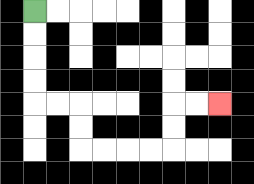{'start': '[1, 0]', 'end': '[9, 4]', 'path_directions': 'D,D,D,D,R,R,D,D,R,R,R,R,U,U,R,R', 'path_coordinates': '[[1, 0], [1, 1], [1, 2], [1, 3], [1, 4], [2, 4], [3, 4], [3, 5], [3, 6], [4, 6], [5, 6], [6, 6], [7, 6], [7, 5], [7, 4], [8, 4], [9, 4]]'}